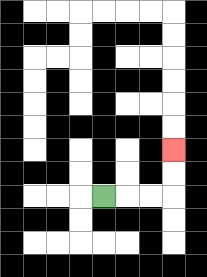{'start': '[4, 8]', 'end': '[7, 6]', 'path_directions': 'R,R,R,U,U', 'path_coordinates': '[[4, 8], [5, 8], [6, 8], [7, 8], [7, 7], [7, 6]]'}